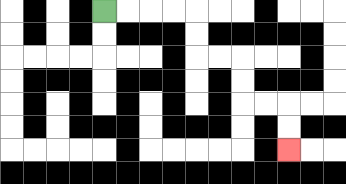{'start': '[4, 0]', 'end': '[12, 6]', 'path_directions': 'R,R,R,R,D,D,R,R,D,D,R,R,D,D', 'path_coordinates': '[[4, 0], [5, 0], [6, 0], [7, 0], [8, 0], [8, 1], [8, 2], [9, 2], [10, 2], [10, 3], [10, 4], [11, 4], [12, 4], [12, 5], [12, 6]]'}